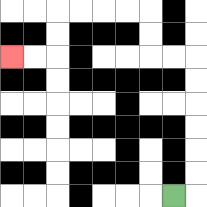{'start': '[7, 8]', 'end': '[0, 2]', 'path_directions': 'R,U,U,U,U,U,U,L,L,U,U,L,L,L,L,D,D,L,L', 'path_coordinates': '[[7, 8], [8, 8], [8, 7], [8, 6], [8, 5], [8, 4], [8, 3], [8, 2], [7, 2], [6, 2], [6, 1], [6, 0], [5, 0], [4, 0], [3, 0], [2, 0], [2, 1], [2, 2], [1, 2], [0, 2]]'}